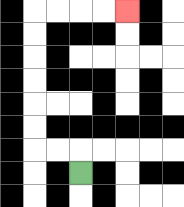{'start': '[3, 7]', 'end': '[5, 0]', 'path_directions': 'U,L,L,U,U,U,U,U,U,R,R,R,R', 'path_coordinates': '[[3, 7], [3, 6], [2, 6], [1, 6], [1, 5], [1, 4], [1, 3], [1, 2], [1, 1], [1, 0], [2, 0], [3, 0], [4, 0], [5, 0]]'}